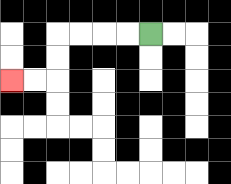{'start': '[6, 1]', 'end': '[0, 3]', 'path_directions': 'L,L,L,L,D,D,L,L', 'path_coordinates': '[[6, 1], [5, 1], [4, 1], [3, 1], [2, 1], [2, 2], [2, 3], [1, 3], [0, 3]]'}